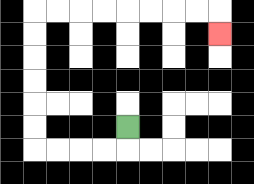{'start': '[5, 5]', 'end': '[9, 1]', 'path_directions': 'D,L,L,L,L,U,U,U,U,U,U,R,R,R,R,R,R,R,R,D', 'path_coordinates': '[[5, 5], [5, 6], [4, 6], [3, 6], [2, 6], [1, 6], [1, 5], [1, 4], [1, 3], [1, 2], [1, 1], [1, 0], [2, 0], [3, 0], [4, 0], [5, 0], [6, 0], [7, 0], [8, 0], [9, 0], [9, 1]]'}